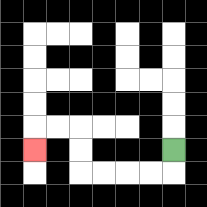{'start': '[7, 6]', 'end': '[1, 6]', 'path_directions': 'D,L,L,L,L,U,U,L,L,D', 'path_coordinates': '[[7, 6], [7, 7], [6, 7], [5, 7], [4, 7], [3, 7], [3, 6], [3, 5], [2, 5], [1, 5], [1, 6]]'}